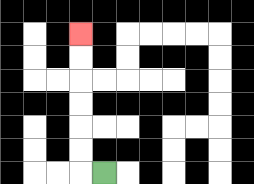{'start': '[4, 7]', 'end': '[3, 1]', 'path_directions': 'L,U,U,U,U,U,U', 'path_coordinates': '[[4, 7], [3, 7], [3, 6], [3, 5], [3, 4], [3, 3], [3, 2], [3, 1]]'}